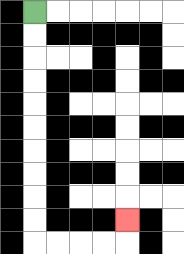{'start': '[1, 0]', 'end': '[5, 9]', 'path_directions': 'D,D,D,D,D,D,D,D,D,D,R,R,R,R,U', 'path_coordinates': '[[1, 0], [1, 1], [1, 2], [1, 3], [1, 4], [1, 5], [1, 6], [1, 7], [1, 8], [1, 9], [1, 10], [2, 10], [3, 10], [4, 10], [5, 10], [5, 9]]'}